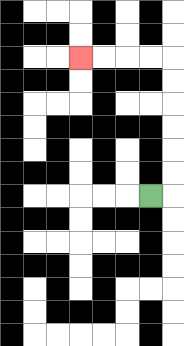{'start': '[6, 8]', 'end': '[3, 2]', 'path_directions': 'R,U,U,U,U,U,U,L,L,L,L', 'path_coordinates': '[[6, 8], [7, 8], [7, 7], [7, 6], [7, 5], [7, 4], [7, 3], [7, 2], [6, 2], [5, 2], [4, 2], [3, 2]]'}